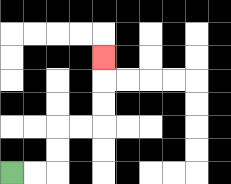{'start': '[0, 7]', 'end': '[4, 2]', 'path_directions': 'R,R,U,U,R,R,U,U,U', 'path_coordinates': '[[0, 7], [1, 7], [2, 7], [2, 6], [2, 5], [3, 5], [4, 5], [4, 4], [4, 3], [4, 2]]'}